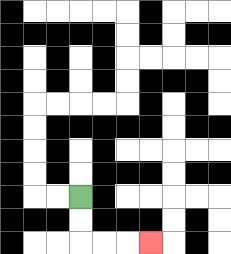{'start': '[3, 8]', 'end': '[6, 10]', 'path_directions': 'D,D,R,R,R', 'path_coordinates': '[[3, 8], [3, 9], [3, 10], [4, 10], [5, 10], [6, 10]]'}